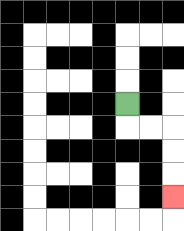{'start': '[5, 4]', 'end': '[7, 8]', 'path_directions': 'D,R,R,D,D,D', 'path_coordinates': '[[5, 4], [5, 5], [6, 5], [7, 5], [7, 6], [7, 7], [7, 8]]'}